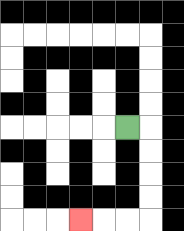{'start': '[5, 5]', 'end': '[3, 9]', 'path_directions': 'R,D,D,D,D,L,L,L', 'path_coordinates': '[[5, 5], [6, 5], [6, 6], [6, 7], [6, 8], [6, 9], [5, 9], [4, 9], [3, 9]]'}